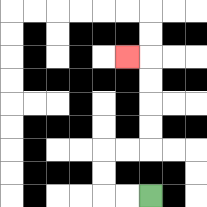{'start': '[6, 8]', 'end': '[5, 2]', 'path_directions': 'L,L,U,U,R,R,U,U,U,U,L', 'path_coordinates': '[[6, 8], [5, 8], [4, 8], [4, 7], [4, 6], [5, 6], [6, 6], [6, 5], [6, 4], [6, 3], [6, 2], [5, 2]]'}